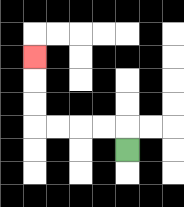{'start': '[5, 6]', 'end': '[1, 2]', 'path_directions': 'U,L,L,L,L,U,U,U', 'path_coordinates': '[[5, 6], [5, 5], [4, 5], [3, 5], [2, 5], [1, 5], [1, 4], [1, 3], [1, 2]]'}